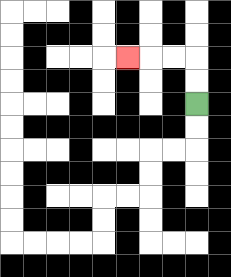{'start': '[8, 4]', 'end': '[5, 2]', 'path_directions': 'U,U,L,L,L', 'path_coordinates': '[[8, 4], [8, 3], [8, 2], [7, 2], [6, 2], [5, 2]]'}